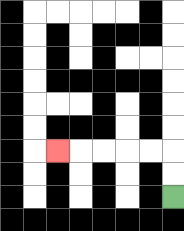{'start': '[7, 8]', 'end': '[2, 6]', 'path_directions': 'U,U,L,L,L,L,L', 'path_coordinates': '[[7, 8], [7, 7], [7, 6], [6, 6], [5, 6], [4, 6], [3, 6], [2, 6]]'}